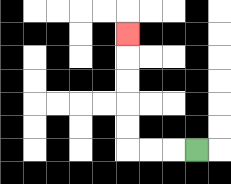{'start': '[8, 6]', 'end': '[5, 1]', 'path_directions': 'L,L,L,U,U,U,U,U', 'path_coordinates': '[[8, 6], [7, 6], [6, 6], [5, 6], [5, 5], [5, 4], [5, 3], [5, 2], [5, 1]]'}